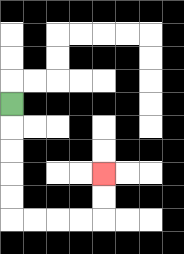{'start': '[0, 4]', 'end': '[4, 7]', 'path_directions': 'D,D,D,D,D,R,R,R,R,U,U', 'path_coordinates': '[[0, 4], [0, 5], [0, 6], [0, 7], [0, 8], [0, 9], [1, 9], [2, 9], [3, 9], [4, 9], [4, 8], [4, 7]]'}